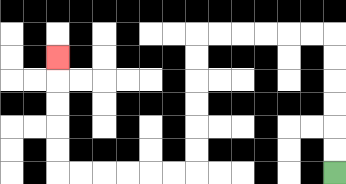{'start': '[14, 7]', 'end': '[2, 2]', 'path_directions': 'U,U,U,U,U,U,L,L,L,L,L,L,D,D,D,D,D,D,L,L,L,L,L,L,U,U,U,U,U', 'path_coordinates': '[[14, 7], [14, 6], [14, 5], [14, 4], [14, 3], [14, 2], [14, 1], [13, 1], [12, 1], [11, 1], [10, 1], [9, 1], [8, 1], [8, 2], [8, 3], [8, 4], [8, 5], [8, 6], [8, 7], [7, 7], [6, 7], [5, 7], [4, 7], [3, 7], [2, 7], [2, 6], [2, 5], [2, 4], [2, 3], [2, 2]]'}